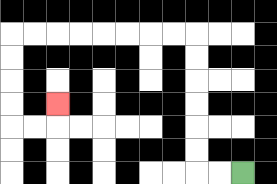{'start': '[10, 7]', 'end': '[2, 4]', 'path_directions': 'L,L,U,U,U,U,U,U,L,L,L,L,L,L,L,L,D,D,D,D,R,R,U', 'path_coordinates': '[[10, 7], [9, 7], [8, 7], [8, 6], [8, 5], [8, 4], [8, 3], [8, 2], [8, 1], [7, 1], [6, 1], [5, 1], [4, 1], [3, 1], [2, 1], [1, 1], [0, 1], [0, 2], [0, 3], [0, 4], [0, 5], [1, 5], [2, 5], [2, 4]]'}